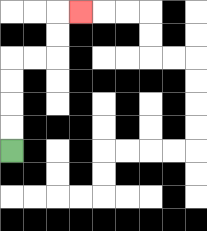{'start': '[0, 6]', 'end': '[3, 0]', 'path_directions': 'U,U,U,U,R,R,U,U,R', 'path_coordinates': '[[0, 6], [0, 5], [0, 4], [0, 3], [0, 2], [1, 2], [2, 2], [2, 1], [2, 0], [3, 0]]'}